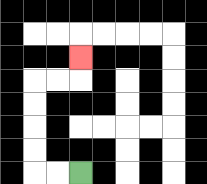{'start': '[3, 7]', 'end': '[3, 2]', 'path_directions': 'L,L,U,U,U,U,R,R,U', 'path_coordinates': '[[3, 7], [2, 7], [1, 7], [1, 6], [1, 5], [1, 4], [1, 3], [2, 3], [3, 3], [3, 2]]'}